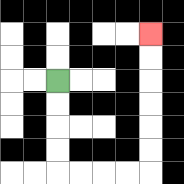{'start': '[2, 3]', 'end': '[6, 1]', 'path_directions': 'D,D,D,D,R,R,R,R,U,U,U,U,U,U', 'path_coordinates': '[[2, 3], [2, 4], [2, 5], [2, 6], [2, 7], [3, 7], [4, 7], [5, 7], [6, 7], [6, 6], [6, 5], [6, 4], [6, 3], [6, 2], [6, 1]]'}